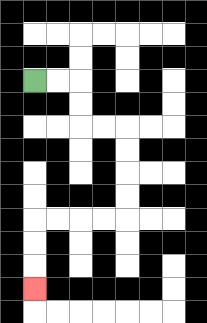{'start': '[1, 3]', 'end': '[1, 12]', 'path_directions': 'R,R,D,D,R,R,D,D,D,D,L,L,L,L,D,D,D', 'path_coordinates': '[[1, 3], [2, 3], [3, 3], [3, 4], [3, 5], [4, 5], [5, 5], [5, 6], [5, 7], [5, 8], [5, 9], [4, 9], [3, 9], [2, 9], [1, 9], [1, 10], [1, 11], [1, 12]]'}